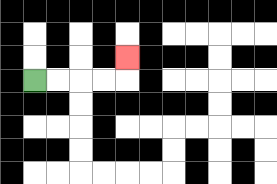{'start': '[1, 3]', 'end': '[5, 2]', 'path_directions': 'R,R,R,R,U', 'path_coordinates': '[[1, 3], [2, 3], [3, 3], [4, 3], [5, 3], [5, 2]]'}